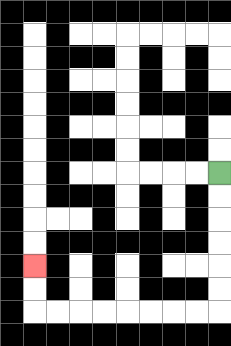{'start': '[9, 7]', 'end': '[1, 11]', 'path_directions': 'D,D,D,D,D,D,L,L,L,L,L,L,L,L,U,U', 'path_coordinates': '[[9, 7], [9, 8], [9, 9], [9, 10], [9, 11], [9, 12], [9, 13], [8, 13], [7, 13], [6, 13], [5, 13], [4, 13], [3, 13], [2, 13], [1, 13], [1, 12], [1, 11]]'}